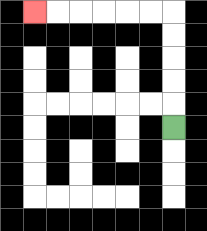{'start': '[7, 5]', 'end': '[1, 0]', 'path_directions': 'U,U,U,U,U,L,L,L,L,L,L', 'path_coordinates': '[[7, 5], [7, 4], [7, 3], [7, 2], [7, 1], [7, 0], [6, 0], [5, 0], [4, 0], [3, 0], [2, 0], [1, 0]]'}